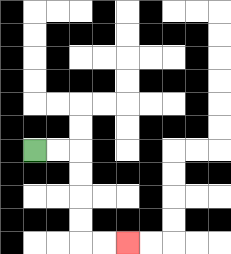{'start': '[1, 6]', 'end': '[5, 10]', 'path_directions': 'R,R,D,D,D,D,R,R', 'path_coordinates': '[[1, 6], [2, 6], [3, 6], [3, 7], [3, 8], [3, 9], [3, 10], [4, 10], [5, 10]]'}